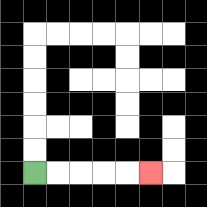{'start': '[1, 7]', 'end': '[6, 7]', 'path_directions': 'R,R,R,R,R', 'path_coordinates': '[[1, 7], [2, 7], [3, 7], [4, 7], [5, 7], [6, 7]]'}